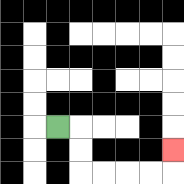{'start': '[2, 5]', 'end': '[7, 6]', 'path_directions': 'R,D,D,R,R,R,R,U', 'path_coordinates': '[[2, 5], [3, 5], [3, 6], [3, 7], [4, 7], [5, 7], [6, 7], [7, 7], [7, 6]]'}